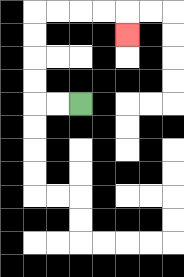{'start': '[3, 4]', 'end': '[5, 1]', 'path_directions': 'L,L,U,U,U,U,R,R,R,R,D', 'path_coordinates': '[[3, 4], [2, 4], [1, 4], [1, 3], [1, 2], [1, 1], [1, 0], [2, 0], [3, 0], [4, 0], [5, 0], [5, 1]]'}